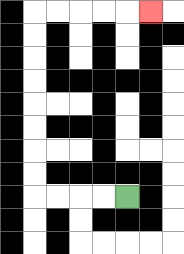{'start': '[5, 8]', 'end': '[6, 0]', 'path_directions': 'L,L,L,L,U,U,U,U,U,U,U,U,R,R,R,R,R', 'path_coordinates': '[[5, 8], [4, 8], [3, 8], [2, 8], [1, 8], [1, 7], [1, 6], [1, 5], [1, 4], [1, 3], [1, 2], [1, 1], [1, 0], [2, 0], [3, 0], [4, 0], [5, 0], [6, 0]]'}